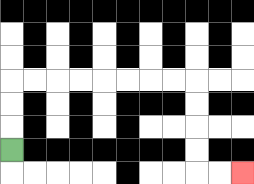{'start': '[0, 6]', 'end': '[10, 7]', 'path_directions': 'U,U,U,R,R,R,R,R,R,R,R,D,D,D,D,R,R', 'path_coordinates': '[[0, 6], [0, 5], [0, 4], [0, 3], [1, 3], [2, 3], [3, 3], [4, 3], [5, 3], [6, 3], [7, 3], [8, 3], [8, 4], [8, 5], [8, 6], [8, 7], [9, 7], [10, 7]]'}